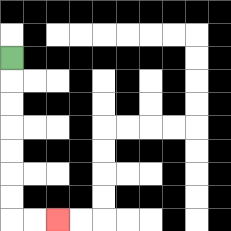{'start': '[0, 2]', 'end': '[2, 9]', 'path_directions': 'D,D,D,D,D,D,D,R,R', 'path_coordinates': '[[0, 2], [0, 3], [0, 4], [0, 5], [0, 6], [0, 7], [0, 8], [0, 9], [1, 9], [2, 9]]'}